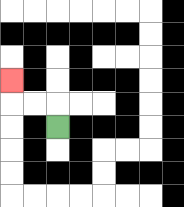{'start': '[2, 5]', 'end': '[0, 3]', 'path_directions': 'U,L,L,U', 'path_coordinates': '[[2, 5], [2, 4], [1, 4], [0, 4], [0, 3]]'}